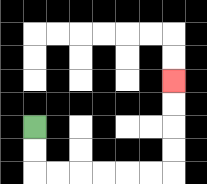{'start': '[1, 5]', 'end': '[7, 3]', 'path_directions': 'D,D,R,R,R,R,R,R,U,U,U,U', 'path_coordinates': '[[1, 5], [1, 6], [1, 7], [2, 7], [3, 7], [4, 7], [5, 7], [6, 7], [7, 7], [7, 6], [7, 5], [7, 4], [7, 3]]'}